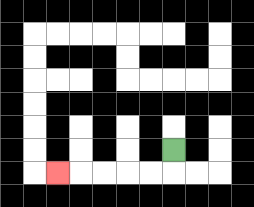{'start': '[7, 6]', 'end': '[2, 7]', 'path_directions': 'D,L,L,L,L,L', 'path_coordinates': '[[7, 6], [7, 7], [6, 7], [5, 7], [4, 7], [3, 7], [2, 7]]'}